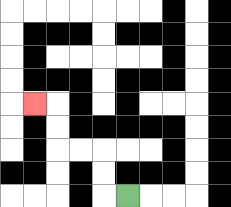{'start': '[5, 8]', 'end': '[1, 4]', 'path_directions': 'L,U,U,L,L,U,U,L', 'path_coordinates': '[[5, 8], [4, 8], [4, 7], [4, 6], [3, 6], [2, 6], [2, 5], [2, 4], [1, 4]]'}